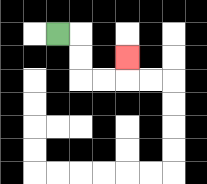{'start': '[2, 1]', 'end': '[5, 2]', 'path_directions': 'R,D,D,R,R,U', 'path_coordinates': '[[2, 1], [3, 1], [3, 2], [3, 3], [4, 3], [5, 3], [5, 2]]'}